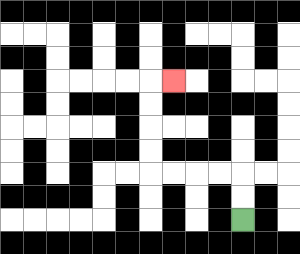{'start': '[10, 9]', 'end': '[7, 3]', 'path_directions': 'U,U,L,L,L,L,U,U,U,U,R', 'path_coordinates': '[[10, 9], [10, 8], [10, 7], [9, 7], [8, 7], [7, 7], [6, 7], [6, 6], [6, 5], [6, 4], [6, 3], [7, 3]]'}